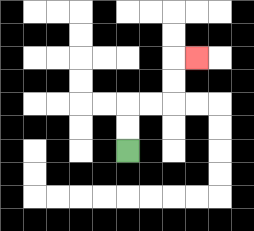{'start': '[5, 6]', 'end': '[8, 2]', 'path_directions': 'U,U,R,R,U,U,R', 'path_coordinates': '[[5, 6], [5, 5], [5, 4], [6, 4], [7, 4], [7, 3], [7, 2], [8, 2]]'}